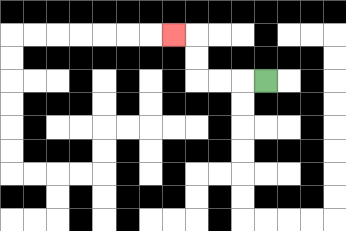{'start': '[11, 3]', 'end': '[7, 1]', 'path_directions': 'L,L,L,U,U,L', 'path_coordinates': '[[11, 3], [10, 3], [9, 3], [8, 3], [8, 2], [8, 1], [7, 1]]'}